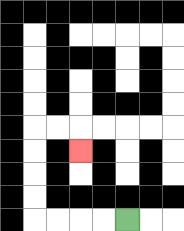{'start': '[5, 9]', 'end': '[3, 6]', 'path_directions': 'L,L,L,L,U,U,U,U,R,R,D', 'path_coordinates': '[[5, 9], [4, 9], [3, 9], [2, 9], [1, 9], [1, 8], [1, 7], [1, 6], [1, 5], [2, 5], [3, 5], [3, 6]]'}